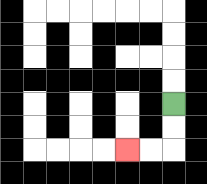{'start': '[7, 4]', 'end': '[5, 6]', 'path_directions': 'D,D,L,L', 'path_coordinates': '[[7, 4], [7, 5], [7, 6], [6, 6], [5, 6]]'}